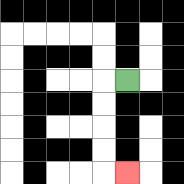{'start': '[5, 3]', 'end': '[5, 7]', 'path_directions': 'L,D,D,D,D,R', 'path_coordinates': '[[5, 3], [4, 3], [4, 4], [4, 5], [4, 6], [4, 7], [5, 7]]'}